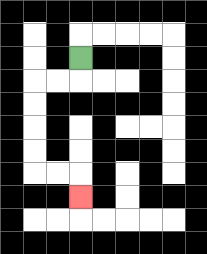{'start': '[3, 2]', 'end': '[3, 8]', 'path_directions': 'D,L,L,D,D,D,D,R,R,D', 'path_coordinates': '[[3, 2], [3, 3], [2, 3], [1, 3], [1, 4], [1, 5], [1, 6], [1, 7], [2, 7], [3, 7], [3, 8]]'}